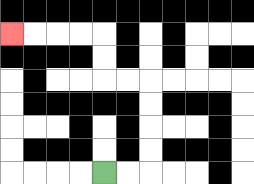{'start': '[4, 7]', 'end': '[0, 1]', 'path_directions': 'R,R,U,U,U,U,L,L,U,U,L,L,L,L', 'path_coordinates': '[[4, 7], [5, 7], [6, 7], [6, 6], [6, 5], [6, 4], [6, 3], [5, 3], [4, 3], [4, 2], [4, 1], [3, 1], [2, 1], [1, 1], [0, 1]]'}